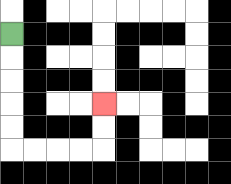{'start': '[0, 1]', 'end': '[4, 4]', 'path_directions': 'D,D,D,D,D,R,R,R,R,U,U', 'path_coordinates': '[[0, 1], [0, 2], [0, 3], [0, 4], [0, 5], [0, 6], [1, 6], [2, 6], [3, 6], [4, 6], [4, 5], [4, 4]]'}